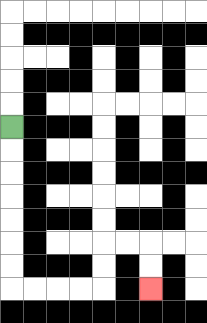{'start': '[0, 5]', 'end': '[6, 12]', 'path_directions': 'D,D,D,D,D,D,D,R,R,R,R,U,U,R,R,D,D', 'path_coordinates': '[[0, 5], [0, 6], [0, 7], [0, 8], [0, 9], [0, 10], [0, 11], [0, 12], [1, 12], [2, 12], [3, 12], [4, 12], [4, 11], [4, 10], [5, 10], [6, 10], [6, 11], [6, 12]]'}